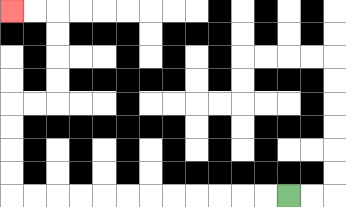{'start': '[12, 8]', 'end': '[0, 0]', 'path_directions': 'L,L,L,L,L,L,L,L,L,L,L,L,U,U,U,U,R,R,U,U,U,U,L,L', 'path_coordinates': '[[12, 8], [11, 8], [10, 8], [9, 8], [8, 8], [7, 8], [6, 8], [5, 8], [4, 8], [3, 8], [2, 8], [1, 8], [0, 8], [0, 7], [0, 6], [0, 5], [0, 4], [1, 4], [2, 4], [2, 3], [2, 2], [2, 1], [2, 0], [1, 0], [0, 0]]'}